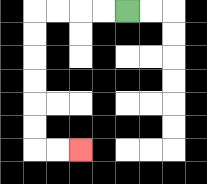{'start': '[5, 0]', 'end': '[3, 6]', 'path_directions': 'L,L,L,L,D,D,D,D,D,D,R,R', 'path_coordinates': '[[5, 0], [4, 0], [3, 0], [2, 0], [1, 0], [1, 1], [1, 2], [1, 3], [1, 4], [1, 5], [1, 6], [2, 6], [3, 6]]'}